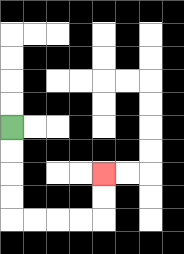{'start': '[0, 5]', 'end': '[4, 7]', 'path_directions': 'D,D,D,D,R,R,R,R,U,U', 'path_coordinates': '[[0, 5], [0, 6], [0, 7], [0, 8], [0, 9], [1, 9], [2, 9], [3, 9], [4, 9], [4, 8], [4, 7]]'}